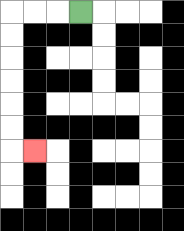{'start': '[3, 0]', 'end': '[1, 6]', 'path_directions': 'L,L,L,D,D,D,D,D,D,R', 'path_coordinates': '[[3, 0], [2, 0], [1, 0], [0, 0], [0, 1], [0, 2], [0, 3], [0, 4], [0, 5], [0, 6], [1, 6]]'}